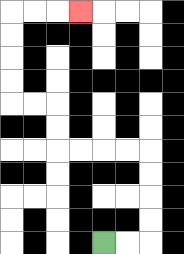{'start': '[4, 10]', 'end': '[3, 0]', 'path_directions': 'R,R,U,U,U,U,L,L,L,L,U,U,L,L,U,U,U,U,R,R,R', 'path_coordinates': '[[4, 10], [5, 10], [6, 10], [6, 9], [6, 8], [6, 7], [6, 6], [5, 6], [4, 6], [3, 6], [2, 6], [2, 5], [2, 4], [1, 4], [0, 4], [0, 3], [0, 2], [0, 1], [0, 0], [1, 0], [2, 0], [3, 0]]'}